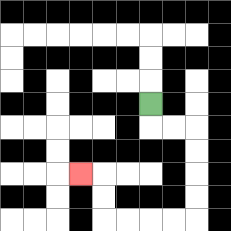{'start': '[6, 4]', 'end': '[3, 7]', 'path_directions': 'D,R,R,D,D,D,D,L,L,L,L,U,U,L', 'path_coordinates': '[[6, 4], [6, 5], [7, 5], [8, 5], [8, 6], [8, 7], [8, 8], [8, 9], [7, 9], [6, 9], [5, 9], [4, 9], [4, 8], [4, 7], [3, 7]]'}